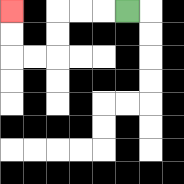{'start': '[5, 0]', 'end': '[0, 0]', 'path_directions': 'L,L,L,D,D,L,L,U,U', 'path_coordinates': '[[5, 0], [4, 0], [3, 0], [2, 0], [2, 1], [2, 2], [1, 2], [0, 2], [0, 1], [0, 0]]'}